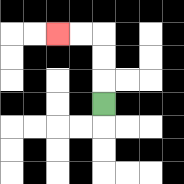{'start': '[4, 4]', 'end': '[2, 1]', 'path_directions': 'U,U,U,L,L', 'path_coordinates': '[[4, 4], [4, 3], [4, 2], [4, 1], [3, 1], [2, 1]]'}